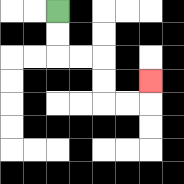{'start': '[2, 0]', 'end': '[6, 3]', 'path_directions': 'D,D,R,R,D,D,R,R,U', 'path_coordinates': '[[2, 0], [2, 1], [2, 2], [3, 2], [4, 2], [4, 3], [4, 4], [5, 4], [6, 4], [6, 3]]'}